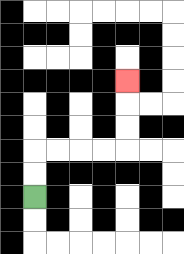{'start': '[1, 8]', 'end': '[5, 3]', 'path_directions': 'U,U,R,R,R,R,U,U,U', 'path_coordinates': '[[1, 8], [1, 7], [1, 6], [2, 6], [3, 6], [4, 6], [5, 6], [5, 5], [5, 4], [5, 3]]'}